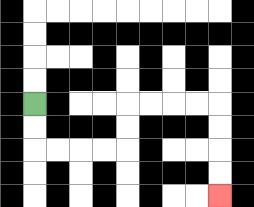{'start': '[1, 4]', 'end': '[9, 8]', 'path_directions': 'D,D,R,R,R,R,U,U,R,R,R,R,D,D,D,D', 'path_coordinates': '[[1, 4], [1, 5], [1, 6], [2, 6], [3, 6], [4, 6], [5, 6], [5, 5], [5, 4], [6, 4], [7, 4], [8, 4], [9, 4], [9, 5], [9, 6], [9, 7], [9, 8]]'}